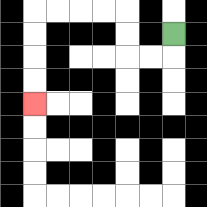{'start': '[7, 1]', 'end': '[1, 4]', 'path_directions': 'D,L,L,U,U,L,L,L,L,D,D,D,D', 'path_coordinates': '[[7, 1], [7, 2], [6, 2], [5, 2], [5, 1], [5, 0], [4, 0], [3, 0], [2, 0], [1, 0], [1, 1], [1, 2], [1, 3], [1, 4]]'}